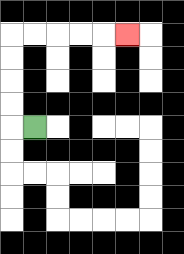{'start': '[1, 5]', 'end': '[5, 1]', 'path_directions': 'L,U,U,U,U,R,R,R,R,R', 'path_coordinates': '[[1, 5], [0, 5], [0, 4], [0, 3], [0, 2], [0, 1], [1, 1], [2, 1], [3, 1], [4, 1], [5, 1]]'}